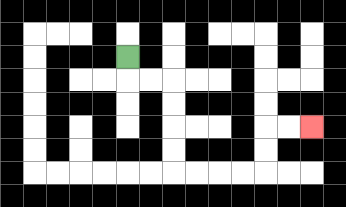{'start': '[5, 2]', 'end': '[13, 5]', 'path_directions': 'D,R,R,D,D,D,D,R,R,R,R,U,U,R,R', 'path_coordinates': '[[5, 2], [5, 3], [6, 3], [7, 3], [7, 4], [7, 5], [7, 6], [7, 7], [8, 7], [9, 7], [10, 7], [11, 7], [11, 6], [11, 5], [12, 5], [13, 5]]'}